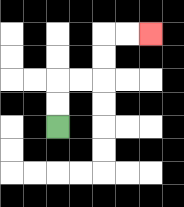{'start': '[2, 5]', 'end': '[6, 1]', 'path_directions': 'U,U,R,R,U,U,R,R', 'path_coordinates': '[[2, 5], [2, 4], [2, 3], [3, 3], [4, 3], [4, 2], [4, 1], [5, 1], [6, 1]]'}